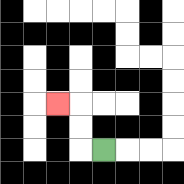{'start': '[4, 6]', 'end': '[2, 4]', 'path_directions': 'L,U,U,L', 'path_coordinates': '[[4, 6], [3, 6], [3, 5], [3, 4], [2, 4]]'}